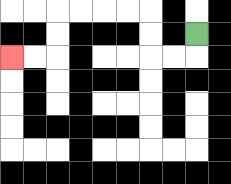{'start': '[8, 1]', 'end': '[0, 2]', 'path_directions': 'D,L,L,U,U,L,L,L,L,D,D,L,L', 'path_coordinates': '[[8, 1], [8, 2], [7, 2], [6, 2], [6, 1], [6, 0], [5, 0], [4, 0], [3, 0], [2, 0], [2, 1], [2, 2], [1, 2], [0, 2]]'}